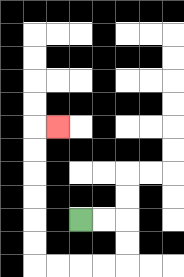{'start': '[3, 9]', 'end': '[2, 5]', 'path_directions': 'R,R,D,D,L,L,L,L,U,U,U,U,U,U,R', 'path_coordinates': '[[3, 9], [4, 9], [5, 9], [5, 10], [5, 11], [4, 11], [3, 11], [2, 11], [1, 11], [1, 10], [1, 9], [1, 8], [1, 7], [1, 6], [1, 5], [2, 5]]'}